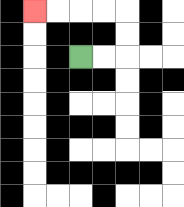{'start': '[3, 2]', 'end': '[1, 0]', 'path_directions': 'R,R,U,U,L,L,L,L', 'path_coordinates': '[[3, 2], [4, 2], [5, 2], [5, 1], [5, 0], [4, 0], [3, 0], [2, 0], [1, 0]]'}